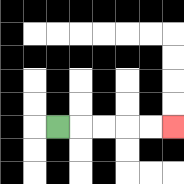{'start': '[2, 5]', 'end': '[7, 5]', 'path_directions': 'R,R,R,R,R', 'path_coordinates': '[[2, 5], [3, 5], [4, 5], [5, 5], [6, 5], [7, 5]]'}